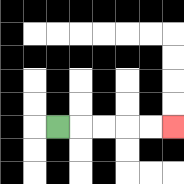{'start': '[2, 5]', 'end': '[7, 5]', 'path_directions': 'R,R,R,R,R', 'path_coordinates': '[[2, 5], [3, 5], [4, 5], [5, 5], [6, 5], [7, 5]]'}